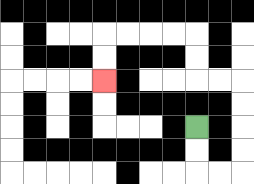{'start': '[8, 5]', 'end': '[4, 3]', 'path_directions': 'D,D,R,R,U,U,U,U,L,L,U,U,L,L,L,L,D,D', 'path_coordinates': '[[8, 5], [8, 6], [8, 7], [9, 7], [10, 7], [10, 6], [10, 5], [10, 4], [10, 3], [9, 3], [8, 3], [8, 2], [8, 1], [7, 1], [6, 1], [5, 1], [4, 1], [4, 2], [4, 3]]'}